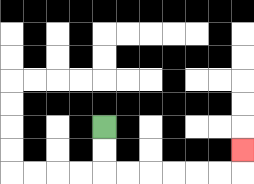{'start': '[4, 5]', 'end': '[10, 6]', 'path_directions': 'D,D,R,R,R,R,R,R,U', 'path_coordinates': '[[4, 5], [4, 6], [4, 7], [5, 7], [6, 7], [7, 7], [8, 7], [9, 7], [10, 7], [10, 6]]'}